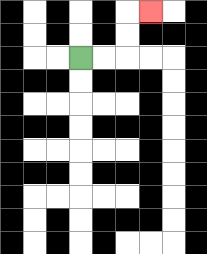{'start': '[3, 2]', 'end': '[6, 0]', 'path_directions': 'R,R,U,U,R', 'path_coordinates': '[[3, 2], [4, 2], [5, 2], [5, 1], [5, 0], [6, 0]]'}